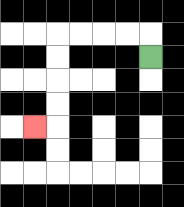{'start': '[6, 2]', 'end': '[1, 5]', 'path_directions': 'U,L,L,L,L,D,D,D,D,L', 'path_coordinates': '[[6, 2], [6, 1], [5, 1], [4, 1], [3, 1], [2, 1], [2, 2], [2, 3], [2, 4], [2, 5], [1, 5]]'}